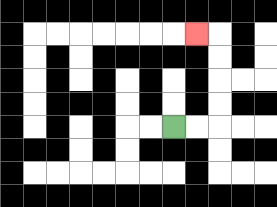{'start': '[7, 5]', 'end': '[8, 1]', 'path_directions': 'R,R,U,U,U,U,L', 'path_coordinates': '[[7, 5], [8, 5], [9, 5], [9, 4], [9, 3], [9, 2], [9, 1], [8, 1]]'}